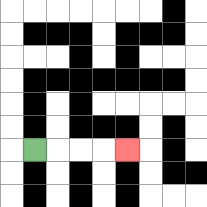{'start': '[1, 6]', 'end': '[5, 6]', 'path_directions': 'R,R,R,R', 'path_coordinates': '[[1, 6], [2, 6], [3, 6], [4, 6], [5, 6]]'}